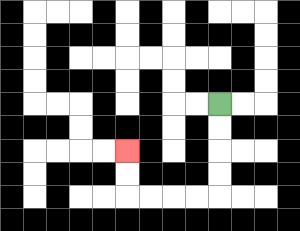{'start': '[9, 4]', 'end': '[5, 6]', 'path_directions': 'D,D,D,D,L,L,L,L,U,U', 'path_coordinates': '[[9, 4], [9, 5], [9, 6], [9, 7], [9, 8], [8, 8], [7, 8], [6, 8], [5, 8], [5, 7], [5, 6]]'}